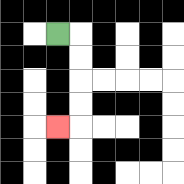{'start': '[2, 1]', 'end': '[2, 5]', 'path_directions': 'R,D,D,D,D,L', 'path_coordinates': '[[2, 1], [3, 1], [3, 2], [3, 3], [3, 4], [3, 5], [2, 5]]'}